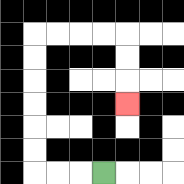{'start': '[4, 7]', 'end': '[5, 4]', 'path_directions': 'L,L,L,U,U,U,U,U,U,R,R,R,R,D,D,D', 'path_coordinates': '[[4, 7], [3, 7], [2, 7], [1, 7], [1, 6], [1, 5], [1, 4], [1, 3], [1, 2], [1, 1], [2, 1], [3, 1], [4, 1], [5, 1], [5, 2], [5, 3], [5, 4]]'}